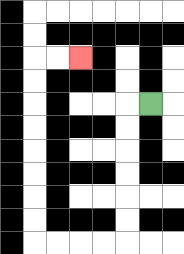{'start': '[6, 4]', 'end': '[3, 2]', 'path_directions': 'L,D,D,D,D,D,D,L,L,L,L,U,U,U,U,U,U,U,U,R,R', 'path_coordinates': '[[6, 4], [5, 4], [5, 5], [5, 6], [5, 7], [5, 8], [5, 9], [5, 10], [4, 10], [3, 10], [2, 10], [1, 10], [1, 9], [1, 8], [1, 7], [1, 6], [1, 5], [1, 4], [1, 3], [1, 2], [2, 2], [3, 2]]'}